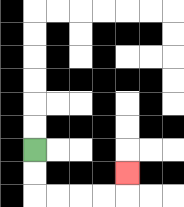{'start': '[1, 6]', 'end': '[5, 7]', 'path_directions': 'D,D,R,R,R,R,U', 'path_coordinates': '[[1, 6], [1, 7], [1, 8], [2, 8], [3, 8], [4, 8], [5, 8], [5, 7]]'}